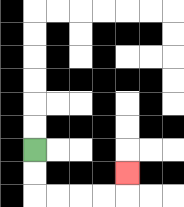{'start': '[1, 6]', 'end': '[5, 7]', 'path_directions': 'D,D,R,R,R,R,U', 'path_coordinates': '[[1, 6], [1, 7], [1, 8], [2, 8], [3, 8], [4, 8], [5, 8], [5, 7]]'}